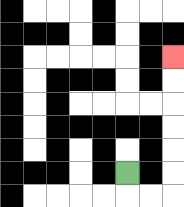{'start': '[5, 7]', 'end': '[7, 2]', 'path_directions': 'D,R,R,U,U,U,U,U,U', 'path_coordinates': '[[5, 7], [5, 8], [6, 8], [7, 8], [7, 7], [7, 6], [7, 5], [7, 4], [7, 3], [7, 2]]'}